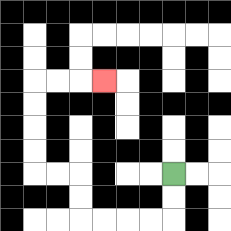{'start': '[7, 7]', 'end': '[4, 3]', 'path_directions': 'D,D,L,L,L,L,U,U,L,L,U,U,U,U,R,R,R', 'path_coordinates': '[[7, 7], [7, 8], [7, 9], [6, 9], [5, 9], [4, 9], [3, 9], [3, 8], [3, 7], [2, 7], [1, 7], [1, 6], [1, 5], [1, 4], [1, 3], [2, 3], [3, 3], [4, 3]]'}